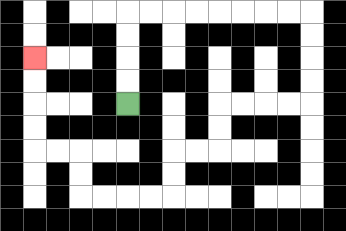{'start': '[5, 4]', 'end': '[1, 2]', 'path_directions': 'U,U,U,U,R,R,R,R,R,R,R,R,D,D,D,D,L,L,L,L,D,D,L,L,D,D,L,L,L,L,U,U,L,L,U,U,U,U', 'path_coordinates': '[[5, 4], [5, 3], [5, 2], [5, 1], [5, 0], [6, 0], [7, 0], [8, 0], [9, 0], [10, 0], [11, 0], [12, 0], [13, 0], [13, 1], [13, 2], [13, 3], [13, 4], [12, 4], [11, 4], [10, 4], [9, 4], [9, 5], [9, 6], [8, 6], [7, 6], [7, 7], [7, 8], [6, 8], [5, 8], [4, 8], [3, 8], [3, 7], [3, 6], [2, 6], [1, 6], [1, 5], [1, 4], [1, 3], [1, 2]]'}